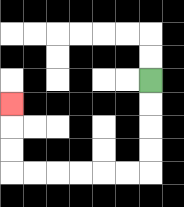{'start': '[6, 3]', 'end': '[0, 4]', 'path_directions': 'D,D,D,D,L,L,L,L,L,L,U,U,U', 'path_coordinates': '[[6, 3], [6, 4], [6, 5], [6, 6], [6, 7], [5, 7], [4, 7], [3, 7], [2, 7], [1, 7], [0, 7], [0, 6], [0, 5], [0, 4]]'}